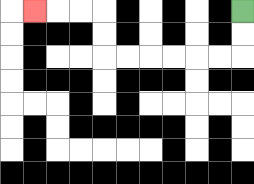{'start': '[10, 0]', 'end': '[1, 0]', 'path_directions': 'D,D,L,L,L,L,L,L,U,U,L,L,L', 'path_coordinates': '[[10, 0], [10, 1], [10, 2], [9, 2], [8, 2], [7, 2], [6, 2], [5, 2], [4, 2], [4, 1], [4, 0], [3, 0], [2, 0], [1, 0]]'}